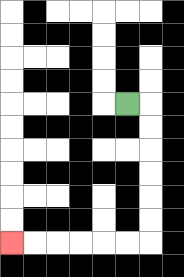{'start': '[5, 4]', 'end': '[0, 10]', 'path_directions': 'R,D,D,D,D,D,D,L,L,L,L,L,L', 'path_coordinates': '[[5, 4], [6, 4], [6, 5], [6, 6], [6, 7], [6, 8], [6, 9], [6, 10], [5, 10], [4, 10], [3, 10], [2, 10], [1, 10], [0, 10]]'}